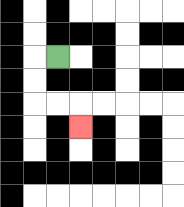{'start': '[2, 2]', 'end': '[3, 5]', 'path_directions': 'L,D,D,R,R,D', 'path_coordinates': '[[2, 2], [1, 2], [1, 3], [1, 4], [2, 4], [3, 4], [3, 5]]'}